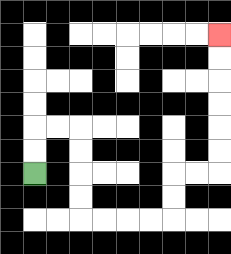{'start': '[1, 7]', 'end': '[9, 1]', 'path_directions': 'U,U,R,R,D,D,D,D,R,R,R,R,U,U,R,R,U,U,U,U,U,U', 'path_coordinates': '[[1, 7], [1, 6], [1, 5], [2, 5], [3, 5], [3, 6], [3, 7], [3, 8], [3, 9], [4, 9], [5, 9], [6, 9], [7, 9], [7, 8], [7, 7], [8, 7], [9, 7], [9, 6], [9, 5], [9, 4], [9, 3], [9, 2], [9, 1]]'}